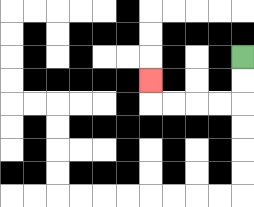{'start': '[10, 2]', 'end': '[6, 3]', 'path_directions': 'D,D,L,L,L,L,U', 'path_coordinates': '[[10, 2], [10, 3], [10, 4], [9, 4], [8, 4], [7, 4], [6, 4], [6, 3]]'}